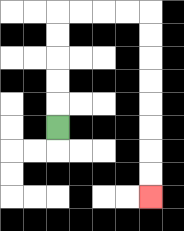{'start': '[2, 5]', 'end': '[6, 8]', 'path_directions': 'U,U,U,U,U,R,R,R,R,D,D,D,D,D,D,D,D', 'path_coordinates': '[[2, 5], [2, 4], [2, 3], [2, 2], [2, 1], [2, 0], [3, 0], [4, 0], [5, 0], [6, 0], [6, 1], [6, 2], [6, 3], [6, 4], [6, 5], [6, 6], [6, 7], [6, 8]]'}